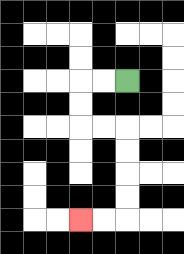{'start': '[5, 3]', 'end': '[3, 9]', 'path_directions': 'L,L,D,D,R,R,D,D,D,D,L,L', 'path_coordinates': '[[5, 3], [4, 3], [3, 3], [3, 4], [3, 5], [4, 5], [5, 5], [5, 6], [5, 7], [5, 8], [5, 9], [4, 9], [3, 9]]'}